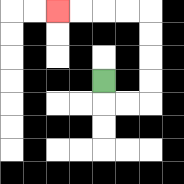{'start': '[4, 3]', 'end': '[2, 0]', 'path_directions': 'D,R,R,U,U,U,U,L,L,L,L', 'path_coordinates': '[[4, 3], [4, 4], [5, 4], [6, 4], [6, 3], [6, 2], [6, 1], [6, 0], [5, 0], [4, 0], [3, 0], [2, 0]]'}